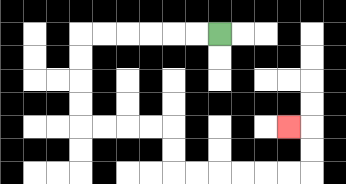{'start': '[9, 1]', 'end': '[12, 5]', 'path_directions': 'L,L,L,L,L,L,D,D,D,D,R,R,R,R,D,D,R,R,R,R,R,R,U,U,L', 'path_coordinates': '[[9, 1], [8, 1], [7, 1], [6, 1], [5, 1], [4, 1], [3, 1], [3, 2], [3, 3], [3, 4], [3, 5], [4, 5], [5, 5], [6, 5], [7, 5], [7, 6], [7, 7], [8, 7], [9, 7], [10, 7], [11, 7], [12, 7], [13, 7], [13, 6], [13, 5], [12, 5]]'}